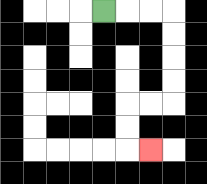{'start': '[4, 0]', 'end': '[6, 6]', 'path_directions': 'R,R,R,D,D,D,D,L,L,D,D,R', 'path_coordinates': '[[4, 0], [5, 0], [6, 0], [7, 0], [7, 1], [7, 2], [7, 3], [7, 4], [6, 4], [5, 4], [5, 5], [5, 6], [6, 6]]'}